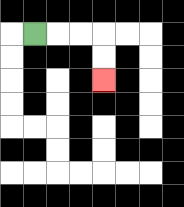{'start': '[1, 1]', 'end': '[4, 3]', 'path_directions': 'R,R,R,D,D', 'path_coordinates': '[[1, 1], [2, 1], [3, 1], [4, 1], [4, 2], [4, 3]]'}